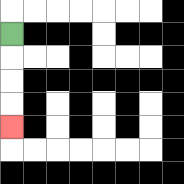{'start': '[0, 1]', 'end': '[0, 5]', 'path_directions': 'D,D,D,D', 'path_coordinates': '[[0, 1], [0, 2], [0, 3], [0, 4], [0, 5]]'}